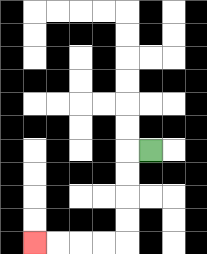{'start': '[6, 6]', 'end': '[1, 10]', 'path_directions': 'L,D,D,D,D,L,L,L,L', 'path_coordinates': '[[6, 6], [5, 6], [5, 7], [5, 8], [5, 9], [5, 10], [4, 10], [3, 10], [2, 10], [1, 10]]'}